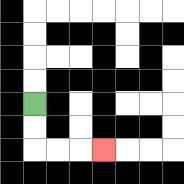{'start': '[1, 4]', 'end': '[4, 6]', 'path_directions': 'D,D,R,R,R', 'path_coordinates': '[[1, 4], [1, 5], [1, 6], [2, 6], [3, 6], [4, 6]]'}